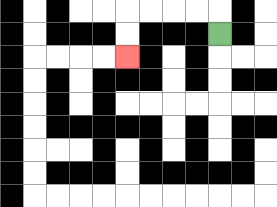{'start': '[9, 1]', 'end': '[5, 2]', 'path_directions': 'U,L,L,L,L,D,D', 'path_coordinates': '[[9, 1], [9, 0], [8, 0], [7, 0], [6, 0], [5, 0], [5, 1], [5, 2]]'}